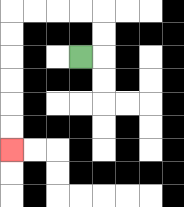{'start': '[3, 2]', 'end': '[0, 6]', 'path_directions': 'R,U,U,L,L,L,L,D,D,D,D,D,D', 'path_coordinates': '[[3, 2], [4, 2], [4, 1], [4, 0], [3, 0], [2, 0], [1, 0], [0, 0], [0, 1], [0, 2], [0, 3], [0, 4], [0, 5], [0, 6]]'}